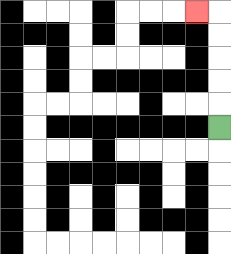{'start': '[9, 5]', 'end': '[8, 0]', 'path_directions': 'U,U,U,U,U,L', 'path_coordinates': '[[9, 5], [9, 4], [9, 3], [9, 2], [9, 1], [9, 0], [8, 0]]'}